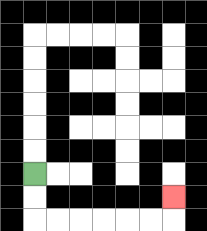{'start': '[1, 7]', 'end': '[7, 8]', 'path_directions': 'D,D,R,R,R,R,R,R,U', 'path_coordinates': '[[1, 7], [1, 8], [1, 9], [2, 9], [3, 9], [4, 9], [5, 9], [6, 9], [7, 9], [7, 8]]'}